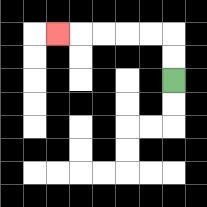{'start': '[7, 3]', 'end': '[2, 1]', 'path_directions': 'U,U,L,L,L,L,L', 'path_coordinates': '[[7, 3], [7, 2], [7, 1], [6, 1], [5, 1], [4, 1], [3, 1], [2, 1]]'}